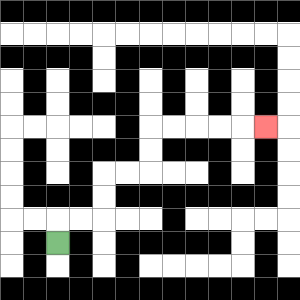{'start': '[2, 10]', 'end': '[11, 5]', 'path_directions': 'U,R,R,U,U,R,R,U,U,R,R,R,R,R', 'path_coordinates': '[[2, 10], [2, 9], [3, 9], [4, 9], [4, 8], [4, 7], [5, 7], [6, 7], [6, 6], [6, 5], [7, 5], [8, 5], [9, 5], [10, 5], [11, 5]]'}